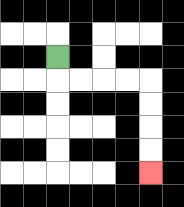{'start': '[2, 2]', 'end': '[6, 7]', 'path_directions': 'D,R,R,R,R,D,D,D,D', 'path_coordinates': '[[2, 2], [2, 3], [3, 3], [4, 3], [5, 3], [6, 3], [6, 4], [6, 5], [6, 6], [6, 7]]'}